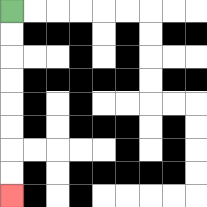{'start': '[0, 0]', 'end': '[0, 8]', 'path_directions': 'D,D,D,D,D,D,D,D', 'path_coordinates': '[[0, 0], [0, 1], [0, 2], [0, 3], [0, 4], [0, 5], [0, 6], [0, 7], [0, 8]]'}